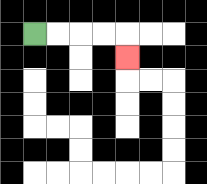{'start': '[1, 1]', 'end': '[5, 2]', 'path_directions': 'R,R,R,R,D', 'path_coordinates': '[[1, 1], [2, 1], [3, 1], [4, 1], [5, 1], [5, 2]]'}